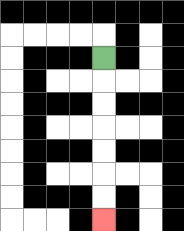{'start': '[4, 2]', 'end': '[4, 9]', 'path_directions': 'D,D,D,D,D,D,D', 'path_coordinates': '[[4, 2], [4, 3], [4, 4], [4, 5], [4, 6], [4, 7], [4, 8], [4, 9]]'}